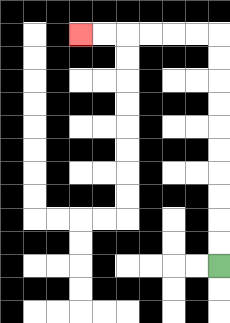{'start': '[9, 11]', 'end': '[3, 1]', 'path_directions': 'U,U,U,U,U,U,U,U,U,U,L,L,L,L,L,L', 'path_coordinates': '[[9, 11], [9, 10], [9, 9], [9, 8], [9, 7], [9, 6], [9, 5], [9, 4], [9, 3], [9, 2], [9, 1], [8, 1], [7, 1], [6, 1], [5, 1], [4, 1], [3, 1]]'}